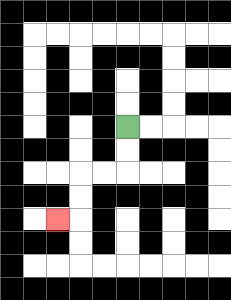{'start': '[5, 5]', 'end': '[2, 9]', 'path_directions': 'D,D,L,L,D,D,L', 'path_coordinates': '[[5, 5], [5, 6], [5, 7], [4, 7], [3, 7], [3, 8], [3, 9], [2, 9]]'}